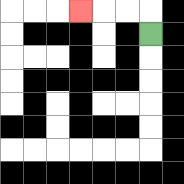{'start': '[6, 1]', 'end': '[3, 0]', 'path_directions': 'U,L,L,L', 'path_coordinates': '[[6, 1], [6, 0], [5, 0], [4, 0], [3, 0]]'}